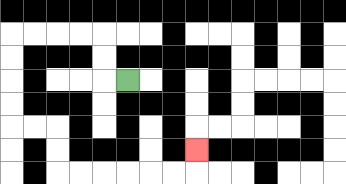{'start': '[5, 3]', 'end': '[8, 6]', 'path_directions': 'L,U,U,L,L,L,L,D,D,D,D,R,R,D,D,R,R,R,R,R,R,U', 'path_coordinates': '[[5, 3], [4, 3], [4, 2], [4, 1], [3, 1], [2, 1], [1, 1], [0, 1], [0, 2], [0, 3], [0, 4], [0, 5], [1, 5], [2, 5], [2, 6], [2, 7], [3, 7], [4, 7], [5, 7], [6, 7], [7, 7], [8, 7], [8, 6]]'}